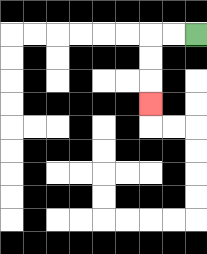{'start': '[8, 1]', 'end': '[6, 4]', 'path_directions': 'L,L,D,D,D', 'path_coordinates': '[[8, 1], [7, 1], [6, 1], [6, 2], [6, 3], [6, 4]]'}